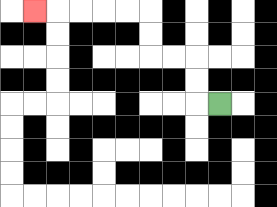{'start': '[9, 4]', 'end': '[1, 0]', 'path_directions': 'L,U,U,L,L,U,U,L,L,L,L,L', 'path_coordinates': '[[9, 4], [8, 4], [8, 3], [8, 2], [7, 2], [6, 2], [6, 1], [6, 0], [5, 0], [4, 0], [3, 0], [2, 0], [1, 0]]'}